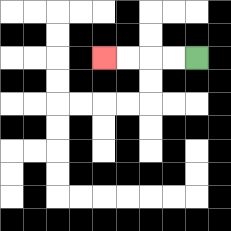{'start': '[8, 2]', 'end': '[4, 2]', 'path_directions': 'L,L,L,L', 'path_coordinates': '[[8, 2], [7, 2], [6, 2], [5, 2], [4, 2]]'}